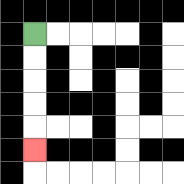{'start': '[1, 1]', 'end': '[1, 6]', 'path_directions': 'D,D,D,D,D', 'path_coordinates': '[[1, 1], [1, 2], [1, 3], [1, 4], [1, 5], [1, 6]]'}